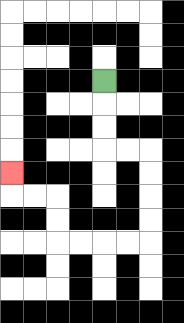{'start': '[4, 3]', 'end': '[0, 7]', 'path_directions': 'D,D,D,R,R,D,D,D,D,L,L,L,L,U,U,L,L,U', 'path_coordinates': '[[4, 3], [4, 4], [4, 5], [4, 6], [5, 6], [6, 6], [6, 7], [6, 8], [6, 9], [6, 10], [5, 10], [4, 10], [3, 10], [2, 10], [2, 9], [2, 8], [1, 8], [0, 8], [0, 7]]'}